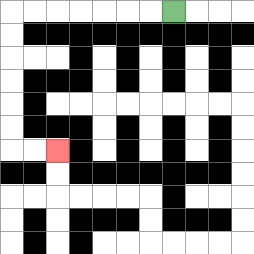{'start': '[7, 0]', 'end': '[2, 6]', 'path_directions': 'L,L,L,L,L,L,L,D,D,D,D,D,D,R,R', 'path_coordinates': '[[7, 0], [6, 0], [5, 0], [4, 0], [3, 0], [2, 0], [1, 0], [0, 0], [0, 1], [0, 2], [0, 3], [0, 4], [0, 5], [0, 6], [1, 6], [2, 6]]'}